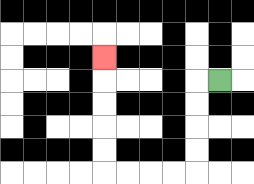{'start': '[9, 3]', 'end': '[4, 2]', 'path_directions': 'L,D,D,D,D,L,L,L,L,U,U,U,U,U', 'path_coordinates': '[[9, 3], [8, 3], [8, 4], [8, 5], [8, 6], [8, 7], [7, 7], [6, 7], [5, 7], [4, 7], [4, 6], [4, 5], [4, 4], [4, 3], [4, 2]]'}